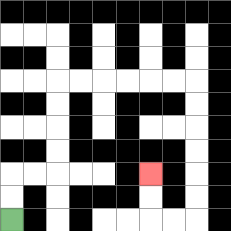{'start': '[0, 9]', 'end': '[6, 7]', 'path_directions': 'U,U,R,R,U,U,U,U,R,R,R,R,R,R,D,D,D,D,D,D,L,L,U,U', 'path_coordinates': '[[0, 9], [0, 8], [0, 7], [1, 7], [2, 7], [2, 6], [2, 5], [2, 4], [2, 3], [3, 3], [4, 3], [5, 3], [6, 3], [7, 3], [8, 3], [8, 4], [8, 5], [8, 6], [8, 7], [8, 8], [8, 9], [7, 9], [6, 9], [6, 8], [6, 7]]'}